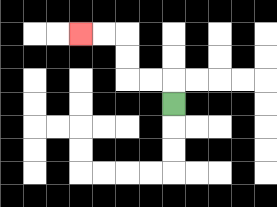{'start': '[7, 4]', 'end': '[3, 1]', 'path_directions': 'U,L,L,U,U,L,L', 'path_coordinates': '[[7, 4], [7, 3], [6, 3], [5, 3], [5, 2], [5, 1], [4, 1], [3, 1]]'}